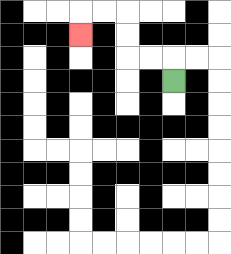{'start': '[7, 3]', 'end': '[3, 1]', 'path_directions': 'U,L,L,U,U,L,L,D', 'path_coordinates': '[[7, 3], [7, 2], [6, 2], [5, 2], [5, 1], [5, 0], [4, 0], [3, 0], [3, 1]]'}